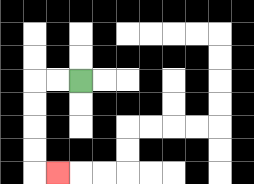{'start': '[3, 3]', 'end': '[2, 7]', 'path_directions': 'L,L,D,D,D,D,R', 'path_coordinates': '[[3, 3], [2, 3], [1, 3], [1, 4], [1, 5], [1, 6], [1, 7], [2, 7]]'}